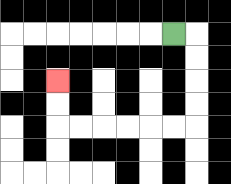{'start': '[7, 1]', 'end': '[2, 3]', 'path_directions': 'R,D,D,D,D,L,L,L,L,L,L,U,U', 'path_coordinates': '[[7, 1], [8, 1], [8, 2], [8, 3], [8, 4], [8, 5], [7, 5], [6, 5], [5, 5], [4, 5], [3, 5], [2, 5], [2, 4], [2, 3]]'}